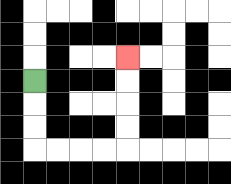{'start': '[1, 3]', 'end': '[5, 2]', 'path_directions': 'D,D,D,R,R,R,R,U,U,U,U', 'path_coordinates': '[[1, 3], [1, 4], [1, 5], [1, 6], [2, 6], [3, 6], [4, 6], [5, 6], [5, 5], [5, 4], [5, 3], [5, 2]]'}